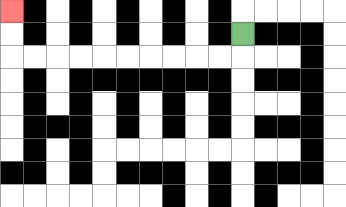{'start': '[10, 1]', 'end': '[0, 0]', 'path_directions': 'D,L,L,L,L,L,L,L,L,L,L,U,U', 'path_coordinates': '[[10, 1], [10, 2], [9, 2], [8, 2], [7, 2], [6, 2], [5, 2], [4, 2], [3, 2], [2, 2], [1, 2], [0, 2], [0, 1], [0, 0]]'}